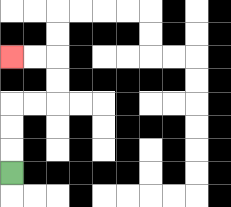{'start': '[0, 7]', 'end': '[0, 2]', 'path_directions': 'U,U,U,R,R,U,U,L,L', 'path_coordinates': '[[0, 7], [0, 6], [0, 5], [0, 4], [1, 4], [2, 4], [2, 3], [2, 2], [1, 2], [0, 2]]'}